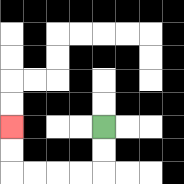{'start': '[4, 5]', 'end': '[0, 5]', 'path_directions': 'D,D,L,L,L,L,U,U', 'path_coordinates': '[[4, 5], [4, 6], [4, 7], [3, 7], [2, 7], [1, 7], [0, 7], [0, 6], [0, 5]]'}